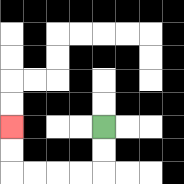{'start': '[4, 5]', 'end': '[0, 5]', 'path_directions': 'D,D,L,L,L,L,U,U', 'path_coordinates': '[[4, 5], [4, 6], [4, 7], [3, 7], [2, 7], [1, 7], [0, 7], [0, 6], [0, 5]]'}